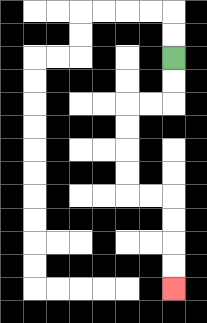{'start': '[7, 2]', 'end': '[7, 12]', 'path_directions': 'D,D,L,L,D,D,D,D,R,R,D,D,D,D', 'path_coordinates': '[[7, 2], [7, 3], [7, 4], [6, 4], [5, 4], [5, 5], [5, 6], [5, 7], [5, 8], [6, 8], [7, 8], [7, 9], [7, 10], [7, 11], [7, 12]]'}